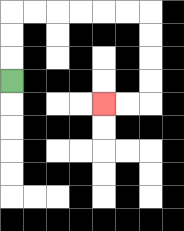{'start': '[0, 3]', 'end': '[4, 4]', 'path_directions': 'U,U,U,R,R,R,R,R,R,D,D,D,D,L,L', 'path_coordinates': '[[0, 3], [0, 2], [0, 1], [0, 0], [1, 0], [2, 0], [3, 0], [4, 0], [5, 0], [6, 0], [6, 1], [6, 2], [6, 3], [6, 4], [5, 4], [4, 4]]'}